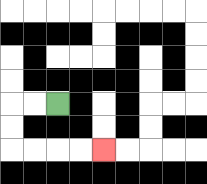{'start': '[2, 4]', 'end': '[4, 6]', 'path_directions': 'L,L,D,D,R,R,R,R', 'path_coordinates': '[[2, 4], [1, 4], [0, 4], [0, 5], [0, 6], [1, 6], [2, 6], [3, 6], [4, 6]]'}